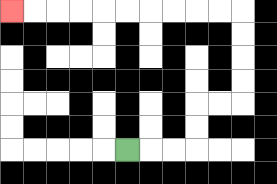{'start': '[5, 6]', 'end': '[0, 0]', 'path_directions': 'R,R,R,U,U,R,R,U,U,U,U,L,L,L,L,L,L,L,L,L,L', 'path_coordinates': '[[5, 6], [6, 6], [7, 6], [8, 6], [8, 5], [8, 4], [9, 4], [10, 4], [10, 3], [10, 2], [10, 1], [10, 0], [9, 0], [8, 0], [7, 0], [6, 0], [5, 0], [4, 0], [3, 0], [2, 0], [1, 0], [0, 0]]'}